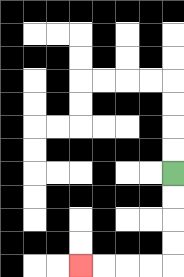{'start': '[7, 7]', 'end': '[3, 11]', 'path_directions': 'D,D,D,D,L,L,L,L', 'path_coordinates': '[[7, 7], [7, 8], [7, 9], [7, 10], [7, 11], [6, 11], [5, 11], [4, 11], [3, 11]]'}